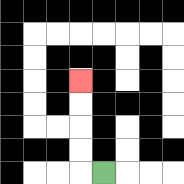{'start': '[4, 7]', 'end': '[3, 3]', 'path_directions': 'L,U,U,U,U', 'path_coordinates': '[[4, 7], [3, 7], [3, 6], [3, 5], [3, 4], [3, 3]]'}